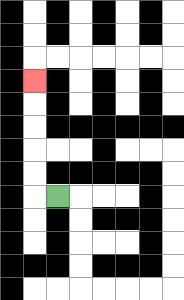{'start': '[2, 8]', 'end': '[1, 3]', 'path_directions': 'L,U,U,U,U,U', 'path_coordinates': '[[2, 8], [1, 8], [1, 7], [1, 6], [1, 5], [1, 4], [1, 3]]'}